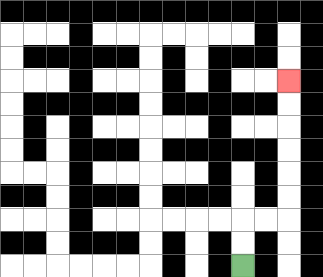{'start': '[10, 11]', 'end': '[12, 3]', 'path_directions': 'U,U,R,R,U,U,U,U,U,U', 'path_coordinates': '[[10, 11], [10, 10], [10, 9], [11, 9], [12, 9], [12, 8], [12, 7], [12, 6], [12, 5], [12, 4], [12, 3]]'}